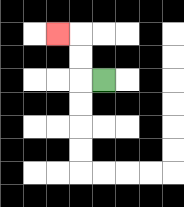{'start': '[4, 3]', 'end': '[2, 1]', 'path_directions': 'L,U,U,L', 'path_coordinates': '[[4, 3], [3, 3], [3, 2], [3, 1], [2, 1]]'}